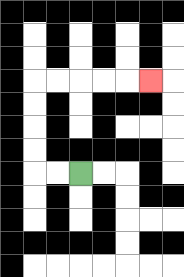{'start': '[3, 7]', 'end': '[6, 3]', 'path_directions': 'L,L,U,U,U,U,R,R,R,R,R', 'path_coordinates': '[[3, 7], [2, 7], [1, 7], [1, 6], [1, 5], [1, 4], [1, 3], [2, 3], [3, 3], [4, 3], [5, 3], [6, 3]]'}